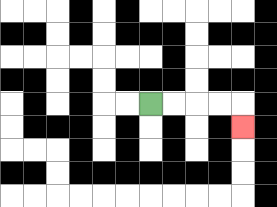{'start': '[6, 4]', 'end': '[10, 5]', 'path_directions': 'R,R,R,R,D', 'path_coordinates': '[[6, 4], [7, 4], [8, 4], [9, 4], [10, 4], [10, 5]]'}